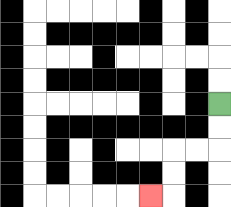{'start': '[9, 4]', 'end': '[6, 8]', 'path_directions': 'D,D,L,L,D,D,L', 'path_coordinates': '[[9, 4], [9, 5], [9, 6], [8, 6], [7, 6], [7, 7], [7, 8], [6, 8]]'}